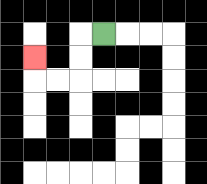{'start': '[4, 1]', 'end': '[1, 2]', 'path_directions': 'L,D,D,L,L,U', 'path_coordinates': '[[4, 1], [3, 1], [3, 2], [3, 3], [2, 3], [1, 3], [1, 2]]'}